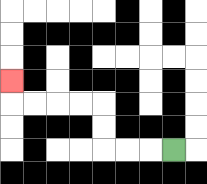{'start': '[7, 6]', 'end': '[0, 3]', 'path_directions': 'L,L,L,U,U,L,L,L,L,U', 'path_coordinates': '[[7, 6], [6, 6], [5, 6], [4, 6], [4, 5], [4, 4], [3, 4], [2, 4], [1, 4], [0, 4], [0, 3]]'}